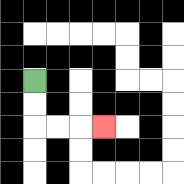{'start': '[1, 3]', 'end': '[4, 5]', 'path_directions': 'D,D,R,R,R', 'path_coordinates': '[[1, 3], [1, 4], [1, 5], [2, 5], [3, 5], [4, 5]]'}